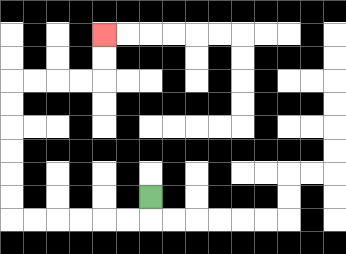{'start': '[6, 8]', 'end': '[4, 1]', 'path_directions': 'D,L,L,L,L,L,L,U,U,U,U,U,U,R,R,R,R,U,U', 'path_coordinates': '[[6, 8], [6, 9], [5, 9], [4, 9], [3, 9], [2, 9], [1, 9], [0, 9], [0, 8], [0, 7], [0, 6], [0, 5], [0, 4], [0, 3], [1, 3], [2, 3], [3, 3], [4, 3], [4, 2], [4, 1]]'}